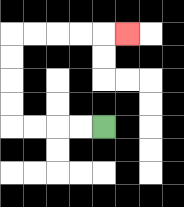{'start': '[4, 5]', 'end': '[5, 1]', 'path_directions': 'L,L,L,L,U,U,U,U,R,R,R,R,R', 'path_coordinates': '[[4, 5], [3, 5], [2, 5], [1, 5], [0, 5], [0, 4], [0, 3], [0, 2], [0, 1], [1, 1], [2, 1], [3, 1], [4, 1], [5, 1]]'}